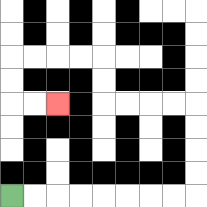{'start': '[0, 8]', 'end': '[2, 4]', 'path_directions': 'R,R,R,R,R,R,R,R,U,U,U,U,L,L,L,L,U,U,L,L,L,L,D,D,R,R', 'path_coordinates': '[[0, 8], [1, 8], [2, 8], [3, 8], [4, 8], [5, 8], [6, 8], [7, 8], [8, 8], [8, 7], [8, 6], [8, 5], [8, 4], [7, 4], [6, 4], [5, 4], [4, 4], [4, 3], [4, 2], [3, 2], [2, 2], [1, 2], [0, 2], [0, 3], [0, 4], [1, 4], [2, 4]]'}